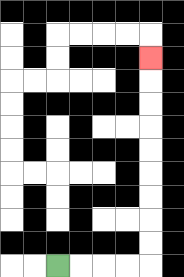{'start': '[2, 11]', 'end': '[6, 2]', 'path_directions': 'R,R,R,R,U,U,U,U,U,U,U,U,U', 'path_coordinates': '[[2, 11], [3, 11], [4, 11], [5, 11], [6, 11], [6, 10], [6, 9], [6, 8], [6, 7], [6, 6], [6, 5], [6, 4], [6, 3], [6, 2]]'}